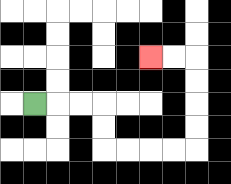{'start': '[1, 4]', 'end': '[6, 2]', 'path_directions': 'R,R,R,D,D,R,R,R,R,U,U,U,U,L,L', 'path_coordinates': '[[1, 4], [2, 4], [3, 4], [4, 4], [4, 5], [4, 6], [5, 6], [6, 6], [7, 6], [8, 6], [8, 5], [8, 4], [8, 3], [8, 2], [7, 2], [6, 2]]'}